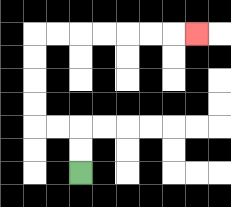{'start': '[3, 7]', 'end': '[8, 1]', 'path_directions': 'U,U,L,L,U,U,U,U,R,R,R,R,R,R,R', 'path_coordinates': '[[3, 7], [3, 6], [3, 5], [2, 5], [1, 5], [1, 4], [1, 3], [1, 2], [1, 1], [2, 1], [3, 1], [4, 1], [5, 1], [6, 1], [7, 1], [8, 1]]'}